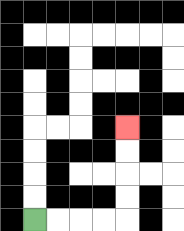{'start': '[1, 9]', 'end': '[5, 5]', 'path_directions': 'R,R,R,R,U,U,U,U', 'path_coordinates': '[[1, 9], [2, 9], [3, 9], [4, 9], [5, 9], [5, 8], [5, 7], [5, 6], [5, 5]]'}